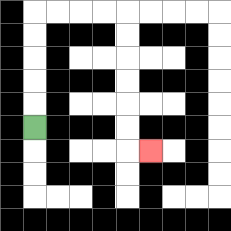{'start': '[1, 5]', 'end': '[6, 6]', 'path_directions': 'U,U,U,U,U,R,R,R,R,D,D,D,D,D,D,R', 'path_coordinates': '[[1, 5], [1, 4], [1, 3], [1, 2], [1, 1], [1, 0], [2, 0], [3, 0], [4, 0], [5, 0], [5, 1], [5, 2], [5, 3], [5, 4], [5, 5], [5, 6], [6, 6]]'}